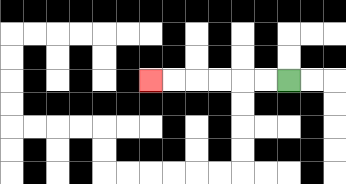{'start': '[12, 3]', 'end': '[6, 3]', 'path_directions': 'L,L,L,L,L,L', 'path_coordinates': '[[12, 3], [11, 3], [10, 3], [9, 3], [8, 3], [7, 3], [6, 3]]'}